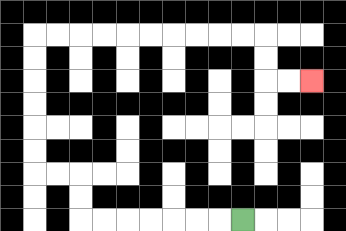{'start': '[10, 9]', 'end': '[13, 3]', 'path_directions': 'L,L,L,L,L,L,L,U,U,L,L,U,U,U,U,U,U,R,R,R,R,R,R,R,R,R,R,D,D,R,R', 'path_coordinates': '[[10, 9], [9, 9], [8, 9], [7, 9], [6, 9], [5, 9], [4, 9], [3, 9], [3, 8], [3, 7], [2, 7], [1, 7], [1, 6], [1, 5], [1, 4], [1, 3], [1, 2], [1, 1], [2, 1], [3, 1], [4, 1], [5, 1], [6, 1], [7, 1], [8, 1], [9, 1], [10, 1], [11, 1], [11, 2], [11, 3], [12, 3], [13, 3]]'}